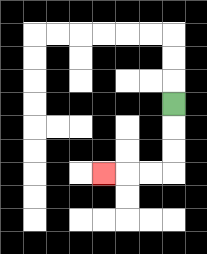{'start': '[7, 4]', 'end': '[4, 7]', 'path_directions': 'D,D,D,L,L,L', 'path_coordinates': '[[7, 4], [7, 5], [7, 6], [7, 7], [6, 7], [5, 7], [4, 7]]'}